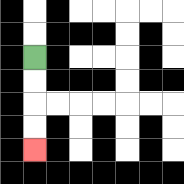{'start': '[1, 2]', 'end': '[1, 6]', 'path_directions': 'D,D,D,D', 'path_coordinates': '[[1, 2], [1, 3], [1, 4], [1, 5], [1, 6]]'}